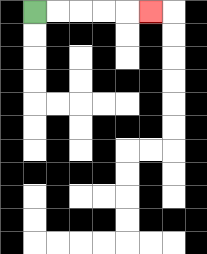{'start': '[1, 0]', 'end': '[6, 0]', 'path_directions': 'R,R,R,R,R', 'path_coordinates': '[[1, 0], [2, 0], [3, 0], [4, 0], [5, 0], [6, 0]]'}